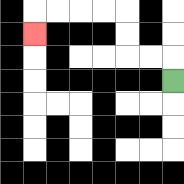{'start': '[7, 3]', 'end': '[1, 1]', 'path_directions': 'U,L,L,U,U,L,L,L,L,D', 'path_coordinates': '[[7, 3], [7, 2], [6, 2], [5, 2], [5, 1], [5, 0], [4, 0], [3, 0], [2, 0], [1, 0], [1, 1]]'}